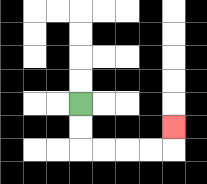{'start': '[3, 4]', 'end': '[7, 5]', 'path_directions': 'D,D,R,R,R,R,U', 'path_coordinates': '[[3, 4], [3, 5], [3, 6], [4, 6], [5, 6], [6, 6], [7, 6], [7, 5]]'}